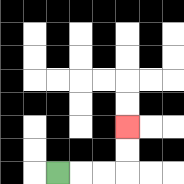{'start': '[2, 7]', 'end': '[5, 5]', 'path_directions': 'R,R,R,U,U', 'path_coordinates': '[[2, 7], [3, 7], [4, 7], [5, 7], [5, 6], [5, 5]]'}